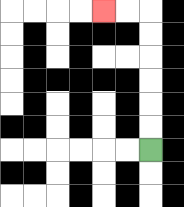{'start': '[6, 6]', 'end': '[4, 0]', 'path_directions': 'U,U,U,U,U,U,L,L', 'path_coordinates': '[[6, 6], [6, 5], [6, 4], [6, 3], [6, 2], [6, 1], [6, 0], [5, 0], [4, 0]]'}